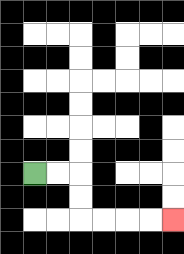{'start': '[1, 7]', 'end': '[7, 9]', 'path_directions': 'R,R,D,D,R,R,R,R', 'path_coordinates': '[[1, 7], [2, 7], [3, 7], [3, 8], [3, 9], [4, 9], [5, 9], [6, 9], [7, 9]]'}